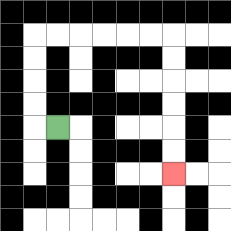{'start': '[2, 5]', 'end': '[7, 7]', 'path_directions': 'L,U,U,U,U,R,R,R,R,R,R,D,D,D,D,D,D', 'path_coordinates': '[[2, 5], [1, 5], [1, 4], [1, 3], [1, 2], [1, 1], [2, 1], [3, 1], [4, 1], [5, 1], [6, 1], [7, 1], [7, 2], [7, 3], [7, 4], [7, 5], [7, 6], [7, 7]]'}